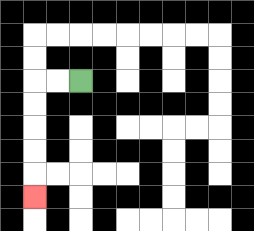{'start': '[3, 3]', 'end': '[1, 8]', 'path_directions': 'L,L,D,D,D,D,D', 'path_coordinates': '[[3, 3], [2, 3], [1, 3], [1, 4], [1, 5], [1, 6], [1, 7], [1, 8]]'}